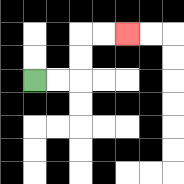{'start': '[1, 3]', 'end': '[5, 1]', 'path_directions': 'R,R,U,U,R,R', 'path_coordinates': '[[1, 3], [2, 3], [3, 3], [3, 2], [3, 1], [4, 1], [5, 1]]'}